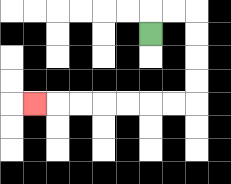{'start': '[6, 1]', 'end': '[1, 4]', 'path_directions': 'U,R,R,D,D,D,D,L,L,L,L,L,L,L', 'path_coordinates': '[[6, 1], [6, 0], [7, 0], [8, 0], [8, 1], [8, 2], [8, 3], [8, 4], [7, 4], [6, 4], [5, 4], [4, 4], [3, 4], [2, 4], [1, 4]]'}